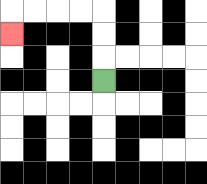{'start': '[4, 3]', 'end': '[0, 1]', 'path_directions': 'U,U,U,L,L,L,L,D', 'path_coordinates': '[[4, 3], [4, 2], [4, 1], [4, 0], [3, 0], [2, 0], [1, 0], [0, 0], [0, 1]]'}